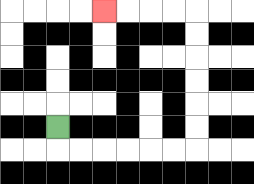{'start': '[2, 5]', 'end': '[4, 0]', 'path_directions': 'D,R,R,R,R,R,R,U,U,U,U,U,U,L,L,L,L', 'path_coordinates': '[[2, 5], [2, 6], [3, 6], [4, 6], [5, 6], [6, 6], [7, 6], [8, 6], [8, 5], [8, 4], [8, 3], [8, 2], [8, 1], [8, 0], [7, 0], [6, 0], [5, 0], [4, 0]]'}